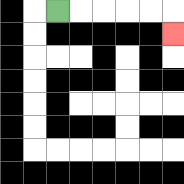{'start': '[2, 0]', 'end': '[7, 1]', 'path_directions': 'R,R,R,R,R,D', 'path_coordinates': '[[2, 0], [3, 0], [4, 0], [5, 0], [6, 0], [7, 0], [7, 1]]'}